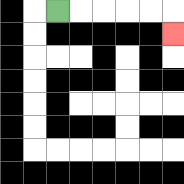{'start': '[2, 0]', 'end': '[7, 1]', 'path_directions': 'R,R,R,R,R,D', 'path_coordinates': '[[2, 0], [3, 0], [4, 0], [5, 0], [6, 0], [7, 0], [7, 1]]'}